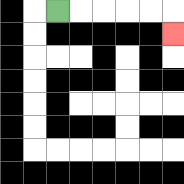{'start': '[2, 0]', 'end': '[7, 1]', 'path_directions': 'R,R,R,R,R,D', 'path_coordinates': '[[2, 0], [3, 0], [4, 0], [5, 0], [6, 0], [7, 0], [7, 1]]'}